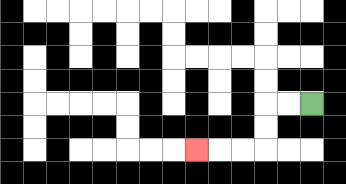{'start': '[13, 4]', 'end': '[8, 6]', 'path_directions': 'L,L,D,D,L,L,L', 'path_coordinates': '[[13, 4], [12, 4], [11, 4], [11, 5], [11, 6], [10, 6], [9, 6], [8, 6]]'}